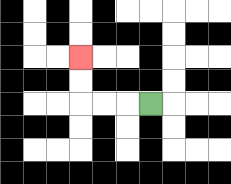{'start': '[6, 4]', 'end': '[3, 2]', 'path_directions': 'L,L,L,U,U', 'path_coordinates': '[[6, 4], [5, 4], [4, 4], [3, 4], [3, 3], [3, 2]]'}